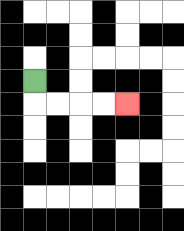{'start': '[1, 3]', 'end': '[5, 4]', 'path_directions': 'D,R,R,R,R', 'path_coordinates': '[[1, 3], [1, 4], [2, 4], [3, 4], [4, 4], [5, 4]]'}